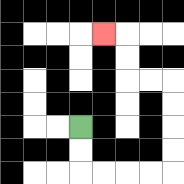{'start': '[3, 5]', 'end': '[4, 1]', 'path_directions': 'D,D,R,R,R,R,U,U,U,U,L,L,U,U,L', 'path_coordinates': '[[3, 5], [3, 6], [3, 7], [4, 7], [5, 7], [6, 7], [7, 7], [7, 6], [7, 5], [7, 4], [7, 3], [6, 3], [5, 3], [5, 2], [5, 1], [4, 1]]'}